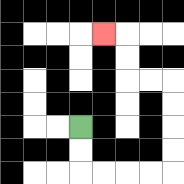{'start': '[3, 5]', 'end': '[4, 1]', 'path_directions': 'D,D,R,R,R,R,U,U,U,U,L,L,U,U,L', 'path_coordinates': '[[3, 5], [3, 6], [3, 7], [4, 7], [5, 7], [6, 7], [7, 7], [7, 6], [7, 5], [7, 4], [7, 3], [6, 3], [5, 3], [5, 2], [5, 1], [4, 1]]'}